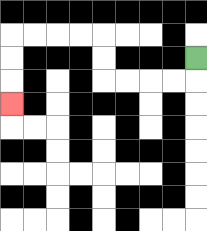{'start': '[8, 2]', 'end': '[0, 4]', 'path_directions': 'D,L,L,L,L,U,U,L,L,L,L,D,D,D', 'path_coordinates': '[[8, 2], [8, 3], [7, 3], [6, 3], [5, 3], [4, 3], [4, 2], [4, 1], [3, 1], [2, 1], [1, 1], [0, 1], [0, 2], [0, 3], [0, 4]]'}